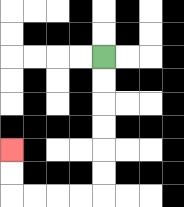{'start': '[4, 2]', 'end': '[0, 6]', 'path_directions': 'D,D,D,D,D,D,L,L,L,L,U,U', 'path_coordinates': '[[4, 2], [4, 3], [4, 4], [4, 5], [4, 6], [4, 7], [4, 8], [3, 8], [2, 8], [1, 8], [0, 8], [0, 7], [0, 6]]'}